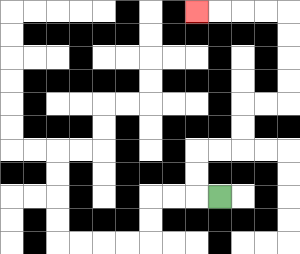{'start': '[9, 8]', 'end': '[8, 0]', 'path_directions': 'L,U,U,R,R,U,U,R,R,U,U,U,U,L,L,L,L', 'path_coordinates': '[[9, 8], [8, 8], [8, 7], [8, 6], [9, 6], [10, 6], [10, 5], [10, 4], [11, 4], [12, 4], [12, 3], [12, 2], [12, 1], [12, 0], [11, 0], [10, 0], [9, 0], [8, 0]]'}